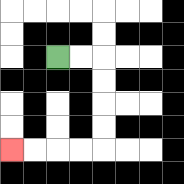{'start': '[2, 2]', 'end': '[0, 6]', 'path_directions': 'R,R,D,D,D,D,L,L,L,L', 'path_coordinates': '[[2, 2], [3, 2], [4, 2], [4, 3], [4, 4], [4, 5], [4, 6], [3, 6], [2, 6], [1, 6], [0, 6]]'}